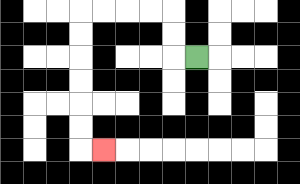{'start': '[8, 2]', 'end': '[4, 6]', 'path_directions': 'L,U,U,L,L,L,L,D,D,D,D,D,D,R', 'path_coordinates': '[[8, 2], [7, 2], [7, 1], [7, 0], [6, 0], [5, 0], [4, 0], [3, 0], [3, 1], [3, 2], [3, 3], [3, 4], [3, 5], [3, 6], [4, 6]]'}